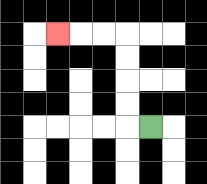{'start': '[6, 5]', 'end': '[2, 1]', 'path_directions': 'L,U,U,U,U,L,L,L', 'path_coordinates': '[[6, 5], [5, 5], [5, 4], [5, 3], [5, 2], [5, 1], [4, 1], [3, 1], [2, 1]]'}